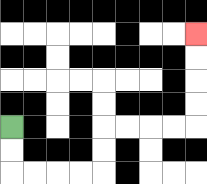{'start': '[0, 5]', 'end': '[8, 1]', 'path_directions': 'D,D,R,R,R,R,U,U,R,R,R,R,U,U,U,U', 'path_coordinates': '[[0, 5], [0, 6], [0, 7], [1, 7], [2, 7], [3, 7], [4, 7], [4, 6], [4, 5], [5, 5], [6, 5], [7, 5], [8, 5], [8, 4], [8, 3], [8, 2], [8, 1]]'}